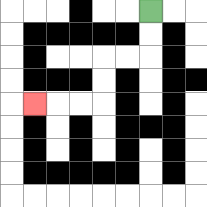{'start': '[6, 0]', 'end': '[1, 4]', 'path_directions': 'D,D,L,L,D,D,L,L,L', 'path_coordinates': '[[6, 0], [6, 1], [6, 2], [5, 2], [4, 2], [4, 3], [4, 4], [3, 4], [2, 4], [1, 4]]'}